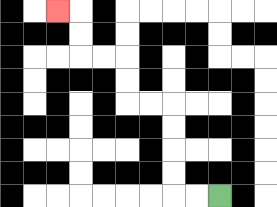{'start': '[9, 8]', 'end': '[2, 0]', 'path_directions': 'L,L,U,U,U,U,L,L,U,U,L,L,U,U,L', 'path_coordinates': '[[9, 8], [8, 8], [7, 8], [7, 7], [7, 6], [7, 5], [7, 4], [6, 4], [5, 4], [5, 3], [5, 2], [4, 2], [3, 2], [3, 1], [3, 0], [2, 0]]'}